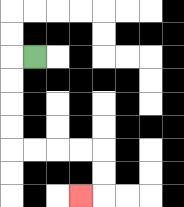{'start': '[1, 2]', 'end': '[3, 8]', 'path_directions': 'L,D,D,D,D,R,R,R,R,D,D,L', 'path_coordinates': '[[1, 2], [0, 2], [0, 3], [0, 4], [0, 5], [0, 6], [1, 6], [2, 6], [3, 6], [4, 6], [4, 7], [4, 8], [3, 8]]'}